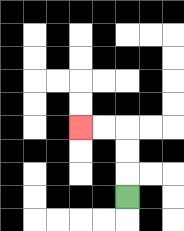{'start': '[5, 8]', 'end': '[3, 5]', 'path_directions': 'U,U,U,L,L', 'path_coordinates': '[[5, 8], [5, 7], [5, 6], [5, 5], [4, 5], [3, 5]]'}